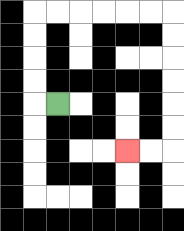{'start': '[2, 4]', 'end': '[5, 6]', 'path_directions': 'L,U,U,U,U,R,R,R,R,R,R,D,D,D,D,D,D,L,L', 'path_coordinates': '[[2, 4], [1, 4], [1, 3], [1, 2], [1, 1], [1, 0], [2, 0], [3, 0], [4, 0], [5, 0], [6, 0], [7, 0], [7, 1], [7, 2], [7, 3], [7, 4], [7, 5], [7, 6], [6, 6], [5, 6]]'}